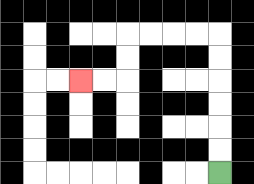{'start': '[9, 7]', 'end': '[3, 3]', 'path_directions': 'U,U,U,U,U,U,L,L,L,L,D,D,L,L', 'path_coordinates': '[[9, 7], [9, 6], [9, 5], [9, 4], [9, 3], [9, 2], [9, 1], [8, 1], [7, 1], [6, 1], [5, 1], [5, 2], [5, 3], [4, 3], [3, 3]]'}